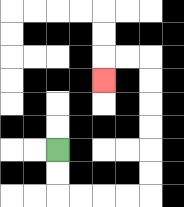{'start': '[2, 6]', 'end': '[4, 3]', 'path_directions': 'D,D,R,R,R,R,U,U,U,U,U,U,L,L,D', 'path_coordinates': '[[2, 6], [2, 7], [2, 8], [3, 8], [4, 8], [5, 8], [6, 8], [6, 7], [6, 6], [6, 5], [6, 4], [6, 3], [6, 2], [5, 2], [4, 2], [4, 3]]'}